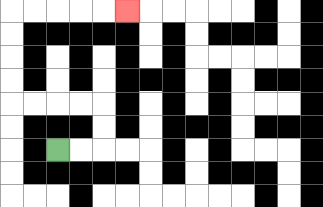{'start': '[2, 6]', 'end': '[5, 0]', 'path_directions': 'R,R,U,U,L,L,L,L,U,U,U,U,R,R,R,R,R', 'path_coordinates': '[[2, 6], [3, 6], [4, 6], [4, 5], [4, 4], [3, 4], [2, 4], [1, 4], [0, 4], [0, 3], [0, 2], [0, 1], [0, 0], [1, 0], [2, 0], [3, 0], [4, 0], [5, 0]]'}